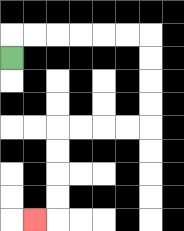{'start': '[0, 2]', 'end': '[1, 9]', 'path_directions': 'U,R,R,R,R,R,R,D,D,D,D,L,L,L,L,D,D,D,D,L', 'path_coordinates': '[[0, 2], [0, 1], [1, 1], [2, 1], [3, 1], [4, 1], [5, 1], [6, 1], [6, 2], [6, 3], [6, 4], [6, 5], [5, 5], [4, 5], [3, 5], [2, 5], [2, 6], [2, 7], [2, 8], [2, 9], [1, 9]]'}